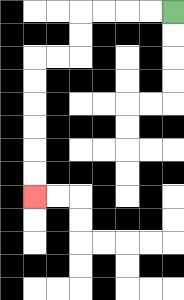{'start': '[7, 0]', 'end': '[1, 8]', 'path_directions': 'L,L,L,L,D,D,L,L,D,D,D,D,D,D', 'path_coordinates': '[[7, 0], [6, 0], [5, 0], [4, 0], [3, 0], [3, 1], [3, 2], [2, 2], [1, 2], [1, 3], [1, 4], [1, 5], [1, 6], [1, 7], [1, 8]]'}